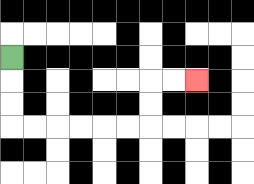{'start': '[0, 2]', 'end': '[8, 3]', 'path_directions': 'D,D,D,R,R,R,R,R,R,U,U,R,R', 'path_coordinates': '[[0, 2], [0, 3], [0, 4], [0, 5], [1, 5], [2, 5], [3, 5], [4, 5], [5, 5], [6, 5], [6, 4], [6, 3], [7, 3], [8, 3]]'}